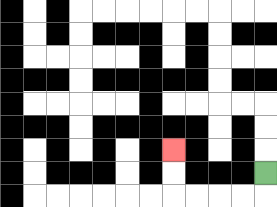{'start': '[11, 7]', 'end': '[7, 6]', 'path_directions': 'D,L,L,L,L,U,U', 'path_coordinates': '[[11, 7], [11, 8], [10, 8], [9, 8], [8, 8], [7, 8], [7, 7], [7, 6]]'}